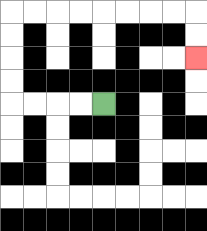{'start': '[4, 4]', 'end': '[8, 2]', 'path_directions': 'L,L,L,L,U,U,U,U,R,R,R,R,R,R,R,R,D,D', 'path_coordinates': '[[4, 4], [3, 4], [2, 4], [1, 4], [0, 4], [0, 3], [0, 2], [0, 1], [0, 0], [1, 0], [2, 0], [3, 0], [4, 0], [5, 0], [6, 0], [7, 0], [8, 0], [8, 1], [8, 2]]'}